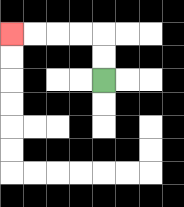{'start': '[4, 3]', 'end': '[0, 1]', 'path_directions': 'U,U,L,L,L,L', 'path_coordinates': '[[4, 3], [4, 2], [4, 1], [3, 1], [2, 1], [1, 1], [0, 1]]'}